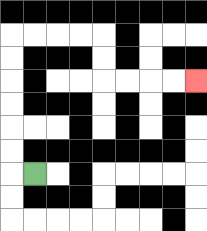{'start': '[1, 7]', 'end': '[8, 3]', 'path_directions': 'L,U,U,U,U,U,U,R,R,R,R,D,D,R,R,R,R', 'path_coordinates': '[[1, 7], [0, 7], [0, 6], [0, 5], [0, 4], [0, 3], [0, 2], [0, 1], [1, 1], [2, 1], [3, 1], [4, 1], [4, 2], [4, 3], [5, 3], [6, 3], [7, 3], [8, 3]]'}